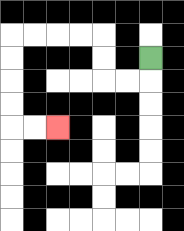{'start': '[6, 2]', 'end': '[2, 5]', 'path_directions': 'D,L,L,U,U,L,L,L,L,D,D,D,D,R,R', 'path_coordinates': '[[6, 2], [6, 3], [5, 3], [4, 3], [4, 2], [4, 1], [3, 1], [2, 1], [1, 1], [0, 1], [0, 2], [0, 3], [0, 4], [0, 5], [1, 5], [2, 5]]'}